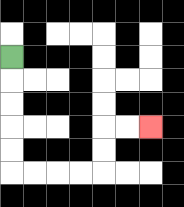{'start': '[0, 2]', 'end': '[6, 5]', 'path_directions': 'D,D,D,D,D,R,R,R,R,U,U,R,R', 'path_coordinates': '[[0, 2], [0, 3], [0, 4], [0, 5], [0, 6], [0, 7], [1, 7], [2, 7], [3, 7], [4, 7], [4, 6], [4, 5], [5, 5], [6, 5]]'}